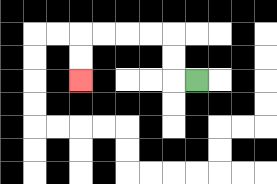{'start': '[8, 3]', 'end': '[3, 3]', 'path_directions': 'L,U,U,L,L,L,L,D,D', 'path_coordinates': '[[8, 3], [7, 3], [7, 2], [7, 1], [6, 1], [5, 1], [4, 1], [3, 1], [3, 2], [3, 3]]'}